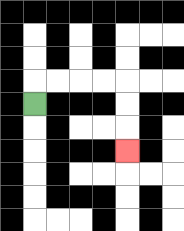{'start': '[1, 4]', 'end': '[5, 6]', 'path_directions': 'U,R,R,R,R,D,D,D', 'path_coordinates': '[[1, 4], [1, 3], [2, 3], [3, 3], [4, 3], [5, 3], [5, 4], [5, 5], [5, 6]]'}